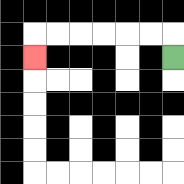{'start': '[7, 2]', 'end': '[1, 2]', 'path_directions': 'U,L,L,L,L,L,L,D', 'path_coordinates': '[[7, 2], [7, 1], [6, 1], [5, 1], [4, 1], [3, 1], [2, 1], [1, 1], [1, 2]]'}